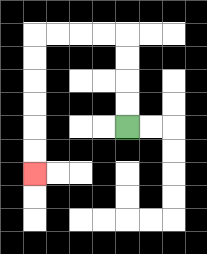{'start': '[5, 5]', 'end': '[1, 7]', 'path_directions': 'U,U,U,U,L,L,L,L,D,D,D,D,D,D', 'path_coordinates': '[[5, 5], [5, 4], [5, 3], [5, 2], [5, 1], [4, 1], [3, 1], [2, 1], [1, 1], [1, 2], [1, 3], [1, 4], [1, 5], [1, 6], [1, 7]]'}